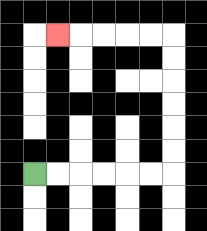{'start': '[1, 7]', 'end': '[2, 1]', 'path_directions': 'R,R,R,R,R,R,U,U,U,U,U,U,L,L,L,L,L', 'path_coordinates': '[[1, 7], [2, 7], [3, 7], [4, 7], [5, 7], [6, 7], [7, 7], [7, 6], [7, 5], [7, 4], [7, 3], [7, 2], [7, 1], [6, 1], [5, 1], [4, 1], [3, 1], [2, 1]]'}